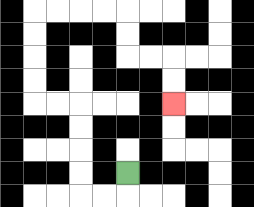{'start': '[5, 7]', 'end': '[7, 4]', 'path_directions': 'D,L,L,U,U,U,U,L,L,U,U,U,U,R,R,R,R,D,D,R,R,D,D', 'path_coordinates': '[[5, 7], [5, 8], [4, 8], [3, 8], [3, 7], [3, 6], [3, 5], [3, 4], [2, 4], [1, 4], [1, 3], [1, 2], [1, 1], [1, 0], [2, 0], [3, 0], [4, 0], [5, 0], [5, 1], [5, 2], [6, 2], [7, 2], [7, 3], [7, 4]]'}